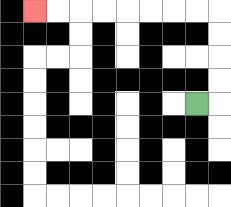{'start': '[8, 4]', 'end': '[1, 0]', 'path_directions': 'R,U,U,U,U,L,L,L,L,L,L,L,L', 'path_coordinates': '[[8, 4], [9, 4], [9, 3], [9, 2], [9, 1], [9, 0], [8, 0], [7, 0], [6, 0], [5, 0], [4, 0], [3, 0], [2, 0], [1, 0]]'}